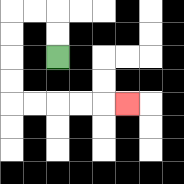{'start': '[2, 2]', 'end': '[5, 4]', 'path_directions': 'U,U,L,L,D,D,D,D,R,R,R,R,R', 'path_coordinates': '[[2, 2], [2, 1], [2, 0], [1, 0], [0, 0], [0, 1], [0, 2], [0, 3], [0, 4], [1, 4], [2, 4], [3, 4], [4, 4], [5, 4]]'}